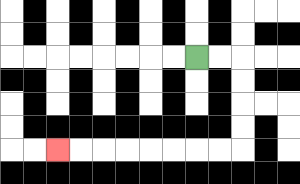{'start': '[8, 2]', 'end': '[2, 6]', 'path_directions': 'R,R,D,D,D,D,L,L,L,L,L,L,L,L', 'path_coordinates': '[[8, 2], [9, 2], [10, 2], [10, 3], [10, 4], [10, 5], [10, 6], [9, 6], [8, 6], [7, 6], [6, 6], [5, 6], [4, 6], [3, 6], [2, 6]]'}